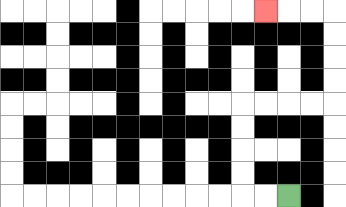{'start': '[12, 8]', 'end': '[11, 0]', 'path_directions': 'L,L,U,U,U,U,R,R,R,R,U,U,U,U,L,L,L', 'path_coordinates': '[[12, 8], [11, 8], [10, 8], [10, 7], [10, 6], [10, 5], [10, 4], [11, 4], [12, 4], [13, 4], [14, 4], [14, 3], [14, 2], [14, 1], [14, 0], [13, 0], [12, 0], [11, 0]]'}